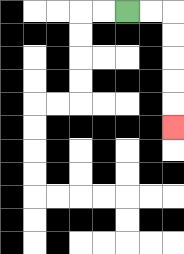{'start': '[5, 0]', 'end': '[7, 5]', 'path_directions': 'R,R,D,D,D,D,D', 'path_coordinates': '[[5, 0], [6, 0], [7, 0], [7, 1], [7, 2], [7, 3], [7, 4], [7, 5]]'}